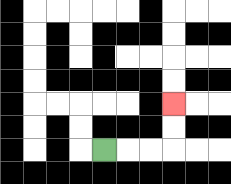{'start': '[4, 6]', 'end': '[7, 4]', 'path_directions': 'R,R,R,U,U', 'path_coordinates': '[[4, 6], [5, 6], [6, 6], [7, 6], [7, 5], [7, 4]]'}